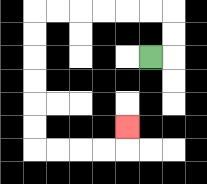{'start': '[6, 2]', 'end': '[5, 5]', 'path_directions': 'R,U,U,L,L,L,L,L,L,D,D,D,D,D,D,R,R,R,R,U', 'path_coordinates': '[[6, 2], [7, 2], [7, 1], [7, 0], [6, 0], [5, 0], [4, 0], [3, 0], [2, 0], [1, 0], [1, 1], [1, 2], [1, 3], [1, 4], [1, 5], [1, 6], [2, 6], [3, 6], [4, 6], [5, 6], [5, 5]]'}